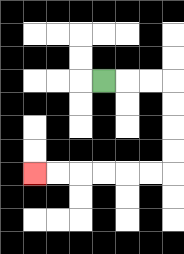{'start': '[4, 3]', 'end': '[1, 7]', 'path_directions': 'R,R,R,D,D,D,D,L,L,L,L,L,L', 'path_coordinates': '[[4, 3], [5, 3], [6, 3], [7, 3], [7, 4], [7, 5], [7, 6], [7, 7], [6, 7], [5, 7], [4, 7], [3, 7], [2, 7], [1, 7]]'}